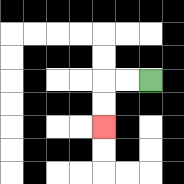{'start': '[6, 3]', 'end': '[4, 5]', 'path_directions': 'L,L,D,D', 'path_coordinates': '[[6, 3], [5, 3], [4, 3], [4, 4], [4, 5]]'}